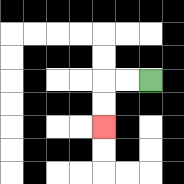{'start': '[6, 3]', 'end': '[4, 5]', 'path_directions': 'L,L,D,D', 'path_coordinates': '[[6, 3], [5, 3], [4, 3], [4, 4], [4, 5]]'}